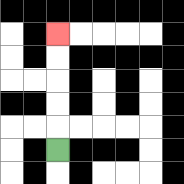{'start': '[2, 6]', 'end': '[2, 1]', 'path_directions': 'U,U,U,U,U', 'path_coordinates': '[[2, 6], [2, 5], [2, 4], [2, 3], [2, 2], [2, 1]]'}